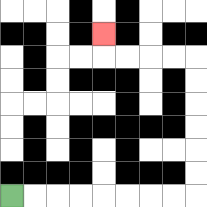{'start': '[0, 8]', 'end': '[4, 1]', 'path_directions': 'R,R,R,R,R,R,R,R,U,U,U,U,U,U,L,L,L,L,U', 'path_coordinates': '[[0, 8], [1, 8], [2, 8], [3, 8], [4, 8], [5, 8], [6, 8], [7, 8], [8, 8], [8, 7], [8, 6], [8, 5], [8, 4], [8, 3], [8, 2], [7, 2], [6, 2], [5, 2], [4, 2], [4, 1]]'}